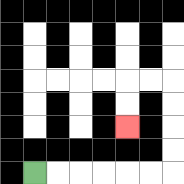{'start': '[1, 7]', 'end': '[5, 5]', 'path_directions': 'R,R,R,R,R,R,U,U,U,U,L,L,D,D', 'path_coordinates': '[[1, 7], [2, 7], [3, 7], [4, 7], [5, 7], [6, 7], [7, 7], [7, 6], [7, 5], [7, 4], [7, 3], [6, 3], [5, 3], [5, 4], [5, 5]]'}